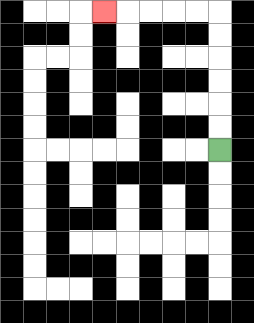{'start': '[9, 6]', 'end': '[4, 0]', 'path_directions': 'U,U,U,U,U,U,L,L,L,L,L', 'path_coordinates': '[[9, 6], [9, 5], [9, 4], [9, 3], [9, 2], [9, 1], [9, 0], [8, 0], [7, 0], [6, 0], [5, 0], [4, 0]]'}